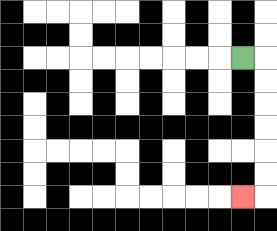{'start': '[10, 2]', 'end': '[10, 8]', 'path_directions': 'R,D,D,D,D,D,D,L', 'path_coordinates': '[[10, 2], [11, 2], [11, 3], [11, 4], [11, 5], [11, 6], [11, 7], [11, 8], [10, 8]]'}